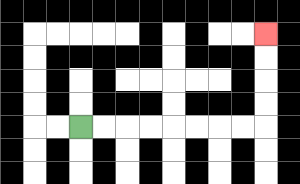{'start': '[3, 5]', 'end': '[11, 1]', 'path_directions': 'R,R,R,R,R,R,R,R,U,U,U,U', 'path_coordinates': '[[3, 5], [4, 5], [5, 5], [6, 5], [7, 5], [8, 5], [9, 5], [10, 5], [11, 5], [11, 4], [11, 3], [11, 2], [11, 1]]'}